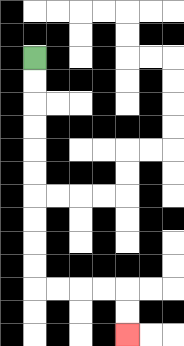{'start': '[1, 2]', 'end': '[5, 14]', 'path_directions': 'D,D,D,D,D,D,D,D,D,D,R,R,R,R,D,D', 'path_coordinates': '[[1, 2], [1, 3], [1, 4], [1, 5], [1, 6], [1, 7], [1, 8], [1, 9], [1, 10], [1, 11], [1, 12], [2, 12], [3, 12], [4, 12], [5, 12], [5, 13], [5, 14]]'}